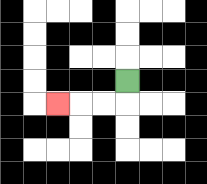{'start': '[5, 3]', 'end': '[2, 4]', 'path_directions': 'D,L,L,L', 'path_coordinates': '[[5, 3], [5, 4], [4, 4], [3, 4], [2, 4]]'}